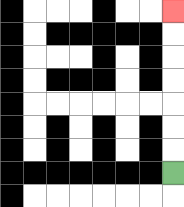{'start': '[7, 7]', 'end': '[7, 0]', 'path_directions': 'U,U,U,U,U,U,U', 'path_coordinates': '[[7, 7], [7, 6], [7, 5], [7, 4], [7, 3], [7, 2], [7, 1], [7, 0]]'}